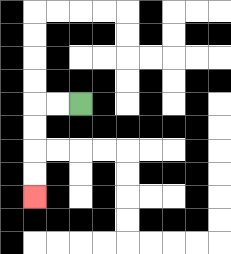{'start': '[3, 4]', 'end': '[1, 8]', 'path_directions': 'L,L,D,D,D,D', 'path_coordinates': '[[3, 4], [2, 4], [1, 4], [1, 5], [1, 6], [1, 7], [1, 8]]'}